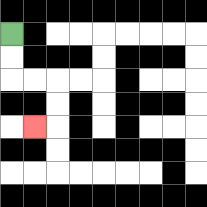{'start': '[0, 1]', 'end': '[1, 5]', 'path_directions': 'D,D,R,R,D,D,L', 'path_coordinates': '[[0, 1], [0, 2], [0, 3], [1, 3], [2, 3], [2, 4], [2, 5], [1, 5]]'}